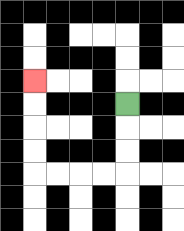{'start': '[5, 4]', 'end': '[1, 3]', 'path_directions': 'D,D,D,L,L,L,L,U,U,U,U', 'path_coordinates': '[[5, 4], [5, 5], [5, 6], [5, 7], [4, 7], [3, 7], [2, 7], [1, 7], [1, 6], [1, 5], [1, 4], [1, 3]]'}